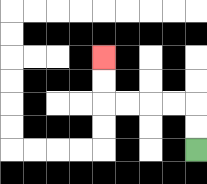{'start': '[8, 6]', 'end': '[4, 2]', 'path_directions': 'U,U,L,L,L,L,U,U', 'path_coordinates': '[[8, 6], [8, 5], [8, 4], [7, 4], [6, 4], [5, 4], [4, 4], [4, 3], [4, 2]]'}